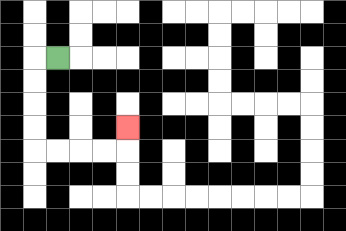{'start': '[2, 2]', 'end': '[5, 5]', 'path_directions': 'L,D,D,D,D,R,R,R,R,U', 'path_coordinates': '[[2, 2], [1, 2], [1, 3], [1, 4], [1, 5], [1, 6], [2, 6], [3, 6], [4, 6], [5, 6], [5, 5]]'}